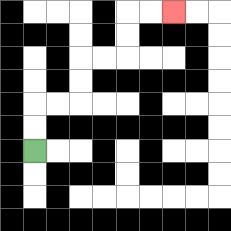{'start': '[1, 6]', 'end': '[7, 0]', 'path_directions': 'U,U,R,R,U,U,R,R,U,U,R,R', 'path_coordinates': '[[1, 6], [1, 5], [1, 4], [2, 4], [3, 4], [3, 3], [3, 2], [4, 2], [5, 2], [5, 1], [5, 0], [6, 0], [7, 0]]'}